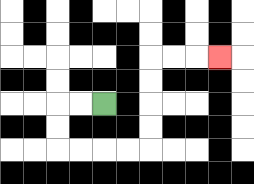{'start': '[4, 4]', 'end': '[9, 2]', 'path_directions': 'L,L,D,D,R,R,R,R,U,U,U,U,R,R,R', 'path_coordinates': '[[4, 4], [3, 4], [2, 4], [2, 5], [2, 6], [3, 6], [4, 6], [5, 6], [6, 6], [6, 5], [6, 4], [6, 3], [6, 2], [7, 2], [8, 2], [9, 2]]'}